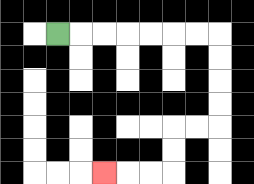{'start': '[2, 1]', 'end': '[4, 7]', 'path_directions': 'R,R,R,R,R,R,R,D,D,D,D,L,L,D,D,L,L,L', 'path_coordinates': '[[2, 1], [3, 1], [4, 1], [5, 1], [6, 1], [7, 1], [8, 1], [9, 1], [9, 2], [9, 3], [9, 4], [9, 5], [8, 5], [7, 5], [7, 6], [7, 7], [6, 7], [5, 7], [4, 7]]'}